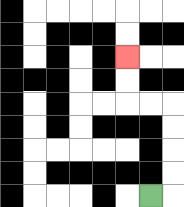{'start': '[6, 8]', 'end': '[5, 2]', 'path_directions': 'R,U,U,U,U,L,L,U,U', 'path_coordinates': '[[6, 8], [7, 8], [7, 7], [7, 6], [7, 5], [7, 4], [6, 4], [5, 4], [5, 3], [5, 2]]'}